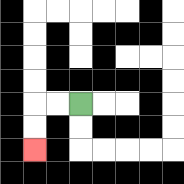{'start': '[3, 4]', 'end': '[1, 6]', 'path_directions': 'L,L,D,D', 'path_coordinates': '[[3, 4], [2, 4], [1, 4], [1, 5], [1, 6]]'}